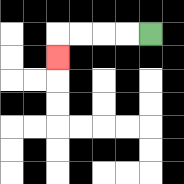{'start': '[6, 1]', 'end': '[2, 2]', 'path_directions': 'L,L,L,L,D', 'path_coordinates': '[[6, 1], [5, 1], [4, 1], [3, 1], [2, 1], [2, 2]]'}